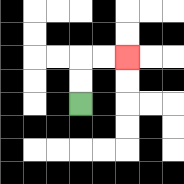{'start': '[3, 4]', 'end': '[5, 2]', 'path_directions': 'U,U,R,R', 'path_coordinates': '[[3, 4], [3, 3], [3, 2], [4, 2], [5, 2]]'}